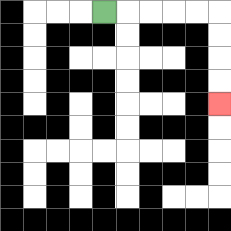{'start': '[4, 0]', 'end': '[9, 4]', 'path_directions': 'R,R,R,R,R,D,D,D,D', 'path_coordinates': '[[4, 0], [5, 0], [6, 0], [7, 0], [8, 0], [9, 0], [9, 1], [9, 2], [9, 3], [9, 4]]'}